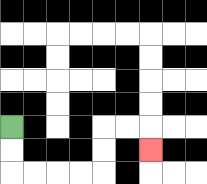{'start': '[0, 5]', 'end': '[6, 6]', 'path_directions': 'D,D,R,R,R,R,U,U,R,R,D', 'path_coordinates': '[[0, 5], [0, 6], [0, 7], [1, 7], [2, 7], [3, 7], [4, 7], [4, 6], [4, 5], [5, 5], [6, 5], [6, 6]]'}